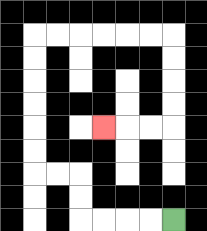{'start': '[7, 9]', 'end': '[4, 5]', 'path_directions': 'L,L,L,L,U,U,L,L,U,U,U,U,U,U,R,R,R,R,R,R,D,D,D,D,L,L,L', 'path_coordinates': '[[7, 9], [6, 9], [5, 9], [4, 9], [3, 9], [3, 8], [3, 7], [2, 7], [1, 7], [1, 6], [1, 5], [1, 4], [1, 3], [1, 2], [1, 1], [2, 1], [3, 1], [4, 1], [5, 1], [6, 1], [7, 1], [7, 2], [7, 3], [7, 4], [7, 5], [6, 5], [5, 5], [4, 5]]'}